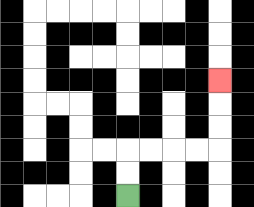{'start': '[5, 8]', 'end': '[9, 3]', 'path_directions': 'U,U,R,R,R,R,U,U,U', 'path_coordinates': '[[5, 8], [5, 7], [5, 6], [6, 6], [7, 6], [8, 6], [9, 6], [9, 5], [9, 4], [9, 3]]'}